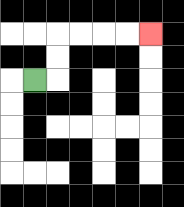{'start': '[1, 3]', 'end': '[6, 1]', 'path_directions': 'R,U,U,R,R,R,R', 'path_coordinates': '[[1, 3], [2, 3], [2, 2], [2, 1], [3, 1], [4, 1], [5, 1], [6, 1]]'}